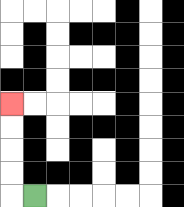{'start': '[1, 8]', 'end': '[0, 4]', 'path_directions': 'L,U,U,U,U', 'path_coordinates': '[[1, 8], [0, 8], [0, 7], [0, 6], [0, 5], [0, 4]]'}